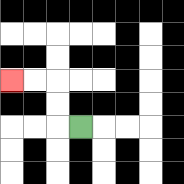{'start': '[3, 5]', 'end': '[0, 3]', 'path_directions': 'L,U,U,L,L', 'path_coordinates': '[[3, 5], [2, 5], [2, 4], [2, 3], [1, 3], [0, 3]]'}